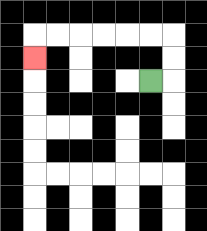{'start': '[6, 3]', 'end': '[1, 2]', 'path_directions': 'R,U,U,L,L,L,L,L,L,D', 'path_coordinates': '[[6, 3], [7, 3], [7, 2], [7, 1], [6, 1], [5, 1], [4, 1], [3, 1], [2, 1], [1, 1], [1, 2]]'}